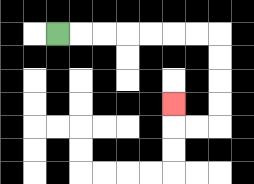{'start': '[2, 1]', 'end': '[7, 4]', 'path_directions': 'R,R,R,R,R,R,R,D,D,D,D,L,L,U', 'path_coordinates': '[[2, 1], [3, 1], [4, 1], [5, 1], [6, 1], [7, 1], [8, 1], [9, 1], [9, 2], [9, 3], [9, 4], [9, 5], [8, 5], [7, 5], [7, 4]]'}